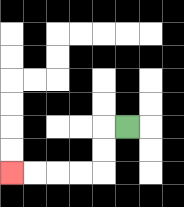{'start': '[5, 5]', 'end': '[0, 7]', 'path_directions': 'L,D,D,L,L,L,L', 'path_coordinates': '[[5, 5], [4, 5], [4, 6], [4, 7], [3, 7], [2, 7], [1, 7], [0, 7]]'}